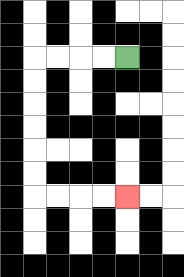{'start': '[5, 2]', 'end': '[5, 8]', 'path_directions': 'L,L,L,L,D,D,D,D,D,D,R,R,R,R', 'path_coordinates': '[[5, 2], [4, 2], [3, 2], [2, 2], [1, 2], [1, 3], [1, 4], [1, 5], [1, 6], [1, 7], [1, 8], [2, 8], [3, 8], [4, 8], [5, 8]]'}